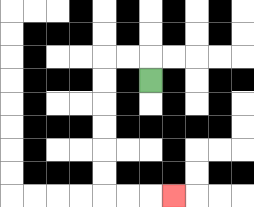{'start': '[6, 3]', 'end': '[7, 8]', 'path_directions': 'U,L,L,D,D,D,D,D,D,R,R,R', 'path_coordinates': '[[6, 3], [6, 2], [5, 2], [4, 2], [4, 3], [4, 4], [4, 5], [4, 6], [4, 7], [4, 8], [5, 8], [6, 8], [7, 8]]'}